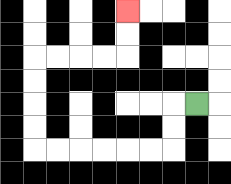{'start': '[8, 4]', 'end': '[5, 0]', 'path_directions': 'L,D,D,L,L,L,L,L,L,U,U,U,U,R,R,R,R,U,U', 'path_coordinates': '[[8, 4], [7, 4], [7, 5], [7, 6], [6, 6], [5, 6], [4, 6], [3, 6], [2, 6], [1, 6], [1, 5], [1, 4], [1, 3], [1, 2], [2, 2], [3, 2], [4, 2], [5, 2], [5, 1], [5, 0]]'}